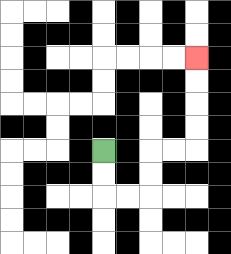{'start': '[4, 6]', 'end': '[8, 2]', 'path_directions': 'D,D,R,R,U,U,R,R,U,U,U,U', 'path_coordinates': '[[4, 6], [4, 7], [4, 8], [5, 8], [6, 8], [6, 7], [6, 6], [7, 6], [8, 6], [8, 5], [8, 4], [8, 3], [8, 2]]'}